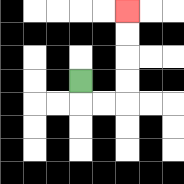{'start': '[3, 3]', 'end': '[5, 0]', 'path_directions': 'D,R,R,U,U,U,U', 'path_coordinates': '[[3, 3], [3, 4], [4, 4], [5, 4], [5, 3], [5, 2], [5, 1], [5, 0]]'}